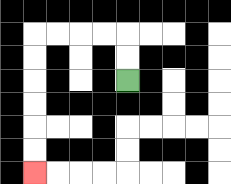{'start': '[5, 3]', 'end': '[1, 7]', 'path_directions': 'U,U,L,L,L,L,D,D,D,D,D,D', 'path_coordinates': '[[5, 3], [5, 2], [5, 1], [4, 1], [3, 1], [2, 1], [1, 1], [1, 2], [1, 3], [1, 4], [1, 5], [1, 6], [1, 7]]'}